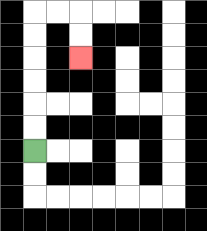{'start': '[1, 6]', 'end': '[3, 2]', 'path_directions': 'U,U,U,U,U,U,R,R,D,D', 'path_coordinates': '[[1, 6], [1, 5], [1, 4], [1, 3], [1, 2], [1, 1], [1, 0], [2, 0], [3, 0], [3, 1], [3, 2]]'}